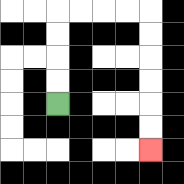{'start': '[2, 4]', 'end': '[6, 6]', 'path_directions': 'U,U,U,U,R,R,R,R,D,D,D,D,D,D', 'path_coordinates': '[[2, 4], [2, 3], [2, 2], [2, 1], [2, 0], [3, 0], [4, 0], [5, 0], [6, 0], [6, 1], [6, 2], [6, 3], [6, 4], [6, 5], [6, 6]]'}